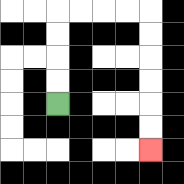{'start': '[2, 4]', 'end': '[6, 6]', 'path_directions': 'U,U,U,U,R,R,R,R,D,D,D,D,D,D', 'path_coordinates': '[[2, 4], [2, 3], [2, 2], [2, 1], [2, 0], [3, 0], [4, 0], [5, 0], [6, 0], [6, 1], [6, 2], [6, 3], [6, 4], [6, 5], [6, 6]]'}